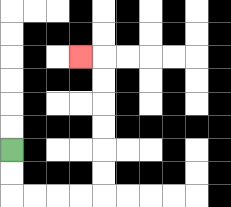{'start': '[0, 6]', 'end': '[3, 2]', 'path_directions': 'D,D,R,R,R,R,U,U,U,U,U,U,L', 'path_coordinates': '[[0, 6], [0, 7], [0, 8], [1, 8], [2, 8], [3, 8], [4, 8], [4, 7], [4, 6], [4, 5], [4, 4], [4, 3], [4, 2], [3, 2]]'}